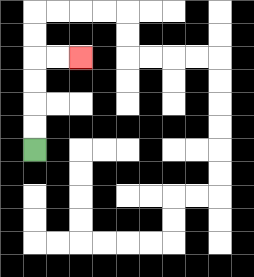{'start': '[1, 6]', 'end': '[3, 2]', 'path_directions': 'U,U,U,U,R,R', 'path_coordinates': '[[1, 6], [1, 5], [1, 4], [1, 3], [1, 2], [2, 2], [3, 2]]'}